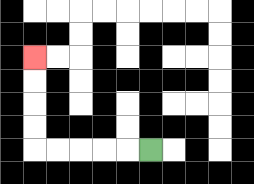{'start': '[6, 6]', 'end': '[1, 2]', 'path_directions': 'L,L,L,L,L,U,U,U,U', 'path_coordinates': '[[6, 6], [5, 6], [4, 6], [3, 6], [2, 6], [1, 6], [1, 5], [1, 4], [1, 3], [1, 2]]'}